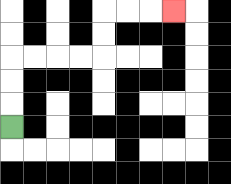{'start': '[0, 5]', 'end': '[7, 0]', 'path_directions': 'U,U,U,R,R,R,R,U,U,R,R,R', 'path_coordinates': '[[0, 5], [0, 4], [0, 3], [0, 2], [1, 2], [2, 2], [3, 2], [4, 2], [4, 1], [4, 0], [5, 0], [6, 0], [7, 0]]'}